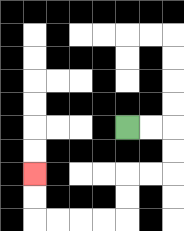{'start': '[5, 5]', 'end': '[1, 7]', 'path_directions': 'R,R,D,D,L,L,D,D,L,L,L,L,U,U', 'path_coordinates': '[[5, 5], [6, 5], [7, 5], [7, 6], [7, 7], [6, 7], [5, 7], [5, 8], [5, 9], [4, 9], [3, 9], [2, 9], [1, 9], [1, 8], [1, 7]]'}